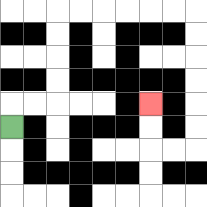{'start': '[0, 5]', 'end': '[6, 4]', 'path_directions': 'U,R,R,U,U,U,U,R,R,R,R,R,R,D,D,D,D,D,D,L,L,U,U', 'path_coordinates': '[[0, 5], [0, 4], [1, 4], [2, 4], [2, 3], [2, 2], [2, 1], [2, 0], [3, 0], [4, 0], [5, 0], [6, 0], [7, 0], [8, 0], [8, 1], [8, 2], [8, 3], [8, 4], [8, 5], [8, 6], [7, 6], [6, 6], [6, 5], [6, 4]]'}